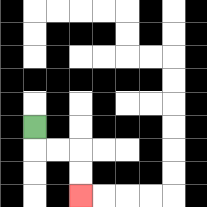{'start': '[1, 5]', 'end': '[3, 8]', 'path_directions': 'D,R,R,D,D', 'path_coordinates': '[[1, 5], [1, 6], [2, 6], [3, 6], [3, 7], [3, 8]]'}